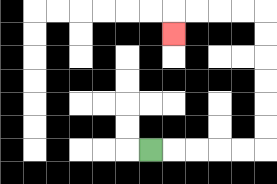{'start': '[6, 6]', 'end': '[7, 1]', 'path_directions': 'R,R,R,R,R,U,U,U,U,U,U,L,L,L,L,D', 'path_coordinates': '[[6, 6], [7, 6], [8, 6], [9, 6], [10, 6], [11, 6], [11, 5], [11, 4], [11, 3], [11, 2], [11, 1], [11, 0], [10, 0], [9, 0], [8, 0], [7, 0], [7, 1]]'}